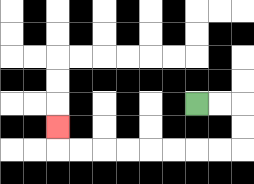{'start': '[8, 4]', 'end': '[2, 5]', 'path_directions': 'R,R,D,D,L,L,L,L,L,L,L,L,U', 'path_coordinates': '[[8, 4], [9, 4], [10, 4], [10, 5], [10, 6], [9, 6], [8, 6], [7, 6], [6, 6], [5, 6], [4, 6], [3, 6], [2, 6], [2, 5]]'}